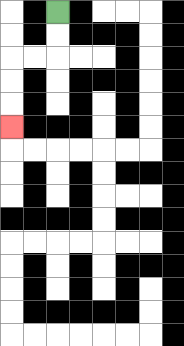{'start': '[2, 0]', 'end': '[0, 5]', 'path_directions': 'D,D,L,L,D,D,D', 'path_coordinates': '[[2, 0], [2, 1], [2, 2], [1, 2], [0, 2], [0, 3], [0, 4], [0, 5]]'}